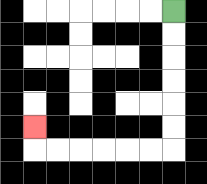{'start': '[7, 0]', 'end': '[1, 5]', 'path_directions': 'D,D,D,D,D,D,L,L,L,L,L,L,U', 'path_coordinates': '[[7, 0], [7, 1], [7, 2], [7, 3], [7, 4], [7, 5], [7, 6], [6, 6], [5, 6], [4, 6], [3, 6], [2, 6], [1, 6], [1, 5]]'}